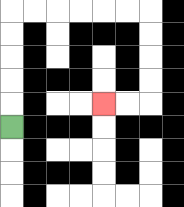{'start': '[0, 5]', 'end': '[4, 4]', 'path_directions': 'U,U,U,U,U,R,R,R,R,R,R,D,D,D,D,L,L', 'path_coordinates': '[[0, 5], [0, 4], [0, 3], [0, 2], [0, 1], [0, 0], [1, 0], [2, 0], [3, 0], [4, 0], [5, 0], [6, 0], [6, 1], [6, 2], [6, 3], [6, 4], [5, 4], [4, 4]]'}